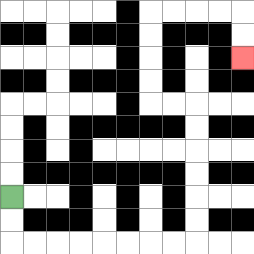{'start': '[0, 8]', 'end': '[10, 2]', 'path_directions': 'D,D,R,R,R,R,R,R,R,R,U,U,U,U,U,U,L,L,U,U,U,U,R,R,R,R,D,D', 'path_coordinates': '[[0, 8], [0, 9], [0, 10], [1, 10], [2, 10], [3, 10], [4, 10], [5, 10], [6, 10], [7, 10], [8, 10], [8, 9], [8, 8], [8, 7], [8, 6], [8, 5], [8, 4], [7, 4], [6, 4], [6, 3], [6, 2], [6, 1], [6, 0], [7, 0], [8, 0], [9, 0], [10, 0], [10, 1], [10, 2]]'}